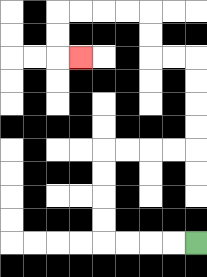{'start': '[8, 10]', 'end': '[3, 2]', 'path_directions': 'L,L,L,L,U,U,U,U,R,R,R,R,U,U,U,U,L,L,U,U,L,L,L,L,D,D,R', 'path_coordinates': '[[8, 10], [7, 10], [6, 10], [5, 10], [4, 10], [4, 9], [4, 8], [4, 7], [4, 6], [5, 6], [6, 6], [7, 6], [8, 6], [8, 5], [8, 4], [8, 3], [8, 2], [7, 2], [6, 2], [6, 1], [6, 0], [5, 0], [4, 0], [3, 0], [2, 0], [2, 1], [2, 2], [3, 2]]'}